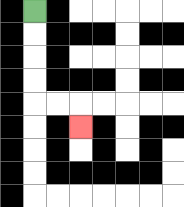{'start': '[1, 0]', 'end': '[3, 5]', 'path_directions': 'D,D,D,D,R,R,D', 'path_coordinates': '[[1, 0], [1, 1], [1, 2], [1, 3], [1, 4], [2, 4], [3, 4], [3, 5]]'}